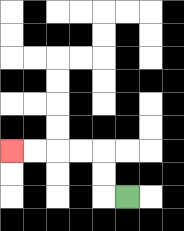{'start': '[5, 8]', 'end': '[0, 6]', 'path_directions': 'L,U,U,L,L,L,L', 'path_coordinates': '[[5, 8], [4, 8], [4, 7], [4, 6], [3, 6], [2, 6], [1, 6], [0, 6]]'}